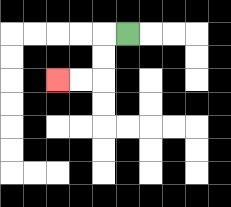{'start': '[5, 1]', 'end': '[2, 3]', 'path_directions': 'L,D,D,L,L', 'path_coordinates': '[[5, 1], [4, 1], [4, 2], [4, 3], [3, 3], [2, 3]]'}